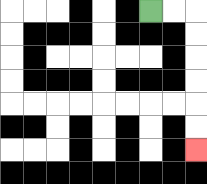{'start': '[6, 0]', 'end': '[8, 6]', 'path_directions': 'R,R,D,D,D,D,D,D', 'path_coordinates': '[[6, 0], [7, 0], [8, 0], [8, 1], [8, 2], [8, 3], [8, 4], [8, 5], [8, 6]]'}